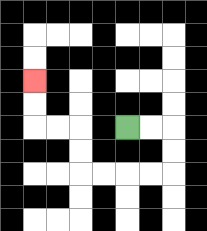{'start': '[5, 5]', 'end': '[1, 3]', 'path_directions': 'R,R,D,D,L,L,L,L,U,U,L,L,U,U', 'path_coordinates': '[[5, 5], [6, 5], [7, 5], [7, 6], [7, 7], [6, 7], [5, 7], [4, 7], [3, 7], [3, 6], [3, 5], [2, 5], [1, 5], [1, 4], [1, 3]]'}